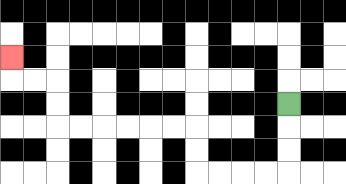{'start': '[12, 4]', 'end': '[0, 2]', 'path_directions': 'D,D,D,L,L,L,L,U,U,L,L,L,L,L,L,U,U,L,L,U', 'path_coordinates': '[[12, 4], [12, 5], [12, 6], [12, 7], [11, 7], [10, 7], [9, 7], [8, 7], [8, 6], [8, 5], [7, 5], [6, 5], [5, 5], [4, 5], [3, 5], [2, 5], [2, 4], [2, 3], [1, 3], [0, 3], [0, 2]]'}